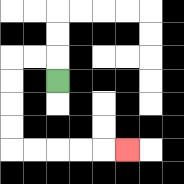{'start': '[2, 3]', 'end': '[5, 6]', 'path_directions': 'U,L,L,D,D,D,D,R,R,R,R,R', 'path_coordinates': '[[2, 3], [2, 2], [1, 2], [0, 2], [0, 3], [0, 4], [0, 5], [0, 6], [1, 6], [2, 6], [3, 6], [4, 6], [5, 6]]'}